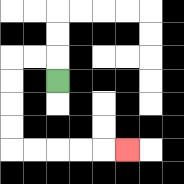{'start': '[2, 3]', 'end': '[5, 6]', 'path_directions': 'U,L,L,D,D,D,D,R,R,R,R,R', 'path_coordinates': '[[2, 3], [2, 2], [1, 2], [0, 2], [0, 3], [0, 4], [0, 5], [0, 6], [1, 6], [2, 6], [3, 6], [4, 6], [5, 6]]'}